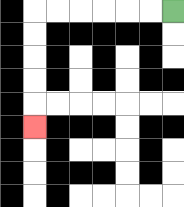{'start': '[7, 0]', 'end': '[1, 5]', 'path_directions': 'L,L,L,L,L,L,D,D,D,D,D', 'path_coordinates': '[[7, 0], [6, 0], [5, 0], [4, 0], [3, 0], [2, 0], [1, 0], [1, 1], [1, 2], [1, 3], [1, 4], [1, 5]]'}